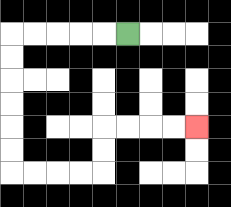{'start': '[5, 1]', 'end': '[8, 5]', 'path_directions': 'L,L,L,L,L,D,D,D,D,D,D,R,R,R,R,U,U,R,R,R,R', 'path_coordinates': '[[5, 1], [4, 1], [3, 1], [2, 1], [1, 1], [0, 1], [0, 2], [0, 3], [0, 4], [0, 5], [0, 6], [0, 7], [1, 7], [2, 7], [3, 7], [4, 7], [4, 6], [4, 5], [5, 5], [6, 5], [7, 5], [8, 5]]'}